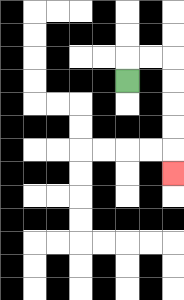{'start': '[5, 3]', 'end': '[7, 7]', 'path_directions': 'U,R,R,D,D,D,D,D', 'path_coordinates': '[[5, 3], [5, 2], [6, 2], [7, 2], [7, 3], [7, 4], [7, 5], [7, 6], [7, 7]]'}